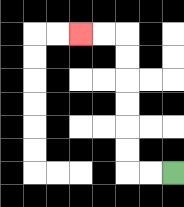{'start': '[7, 7]', 'end': '[3, 1]', 'path_directions': 'L,L,U,U,U,U,U,U,L,L', 'path_coordinates': '[[7, 7], [6, 7], [5, 7], [5, 6], [5, 5], [5, 4], [5, 3], [5, 2], [5, 1], [4, 1], [3, 1]]'}